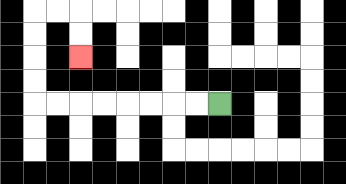{'start': '[9, 4]', 'end': '[3, 2]', 'path_directions': 'L,L,L,L,L,L,L,L,U,U,U,U,R,R,D,D', 'path_coordinates': '[[9, 4], [8, 4], [7, 4], [6, 4], [5, 4], [4, 4], [3, 4], [2, 4], [1, 4], [1, 3], [1, 2], [1, 1], [1, 0], [2, 0], [3, 0], [3, 1], [3, 2]]'}